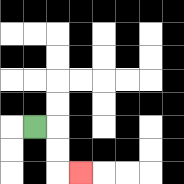{'start': '[1, 5]', 'end': '[3, 7]', 'path_directions': 'R,D,D,R', 'path_coordinates': '[[1, 5], [2, 5], [2, 6], [2, 7], [3, 7]]'}